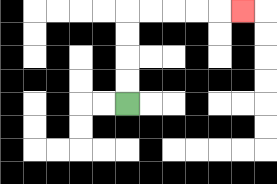{'start': '[5, 4]', 'end': '[10, 0]', 'path_directions': 'U,U,U,U,R,R,R,R,R', 'path_coordinates': '[[5, 4], [5, 3], [5, 2], [5, 1], [5, 0], [6, 0], [7, 0], [8, 0], [9, 0], [10, 0]]'}